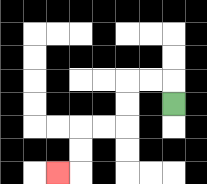{'start': '[7, 4]', 'end': '[2, 7]', 'path_directions': 'U,L,L,D,D,L,L,D,D,L', 'path_coordinates': '[[7, 4], [7, 3], [6, 3], [5, 3], [5, 4], [5, 5], [4, 5], [3, 5], [3, 6], [3, 7], [2, 7]]'}